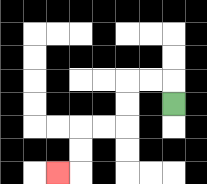{'start': '[7, 4]', 'end': '[2, 7]', 'path_directions': 'U,L,L,D,D,L,L,D,D,L', 'path_coordinates': '[[7, 4], [7, 3], [6, 3], [5, 3], [5, 4], [5, 5], [4, 5], [3, 5], [3, 6], [3, 7], [2, 7]]'}